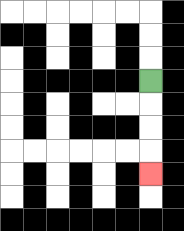{'start': '[6, 3]', 'end': '[6, 7]', 'path_directions': 'D,D,D,D', 'path_coordinates': '[[6, 3], [6, 4], [6, 5], [6, 6], [6, 7]]'}